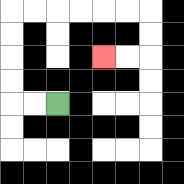{'start': '[2, 4]', 'end': '[4, 2]', 'path_directions': 'L,L,U,U,U,U,R,R,R,R,R,R,D,D,L,L', 'path_coordinates': '[[2, 4], [1, 4], [0, 4], [0, 3], [0, 2], [0, 1], [0, 0], [1, 0], [2, 0], [3, 0], [4, 0], [5, 0], [6, 0], [6, 1], [6, 2], [5, 2], [4, 2]]'}